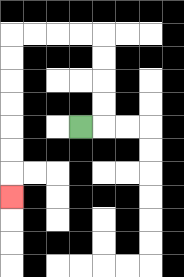{'start': '[3, 5]', 'end': '[0, 8]', 'path_directions': 'R,U,U,U,U,L,L,L,L,D,D,D,D,D,D,D', 'path_coordinates': '[[3, 5], [4, 5], [4, 4], [4, 3], [4, 2], [4, 1], [3, 1], [2, 1], [1, 1], [0, 1], [0, 2], [0, 3], [0, 4], [0, 5], [0, 6], [0, 7], [0, 8]]'}